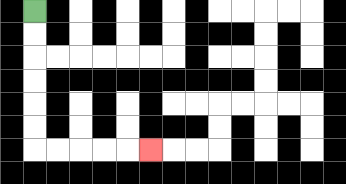{'start': '[1, 0]', 'end': '[6, 6]', 'path_directions': 'D,D,D,D,D,D,R,R,R,R,R', 'path_coordinates': '[[1, 0], [1, 1], [1, 2], [1, 3], [1, 4], [1, 5], [1, 6], [2, 6], [3, 6], [4, 6], [5, 6], [6, 6]]'}